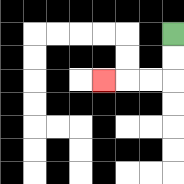{'start': '[7, 1]', 'end': '[4, 3]', 'path_directions': 'D,D,L,L,L', 'path_coordinates': '[[7, 1], [7, 2], [7, 3], [6, 3], [5, 3], [4, 3]]'}